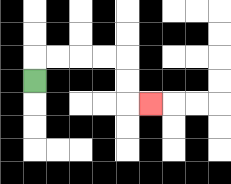{'start': '[1, 3]', 'end': '[6, 4]', 'path_directions': 'U,R,R,R,R,D,D,R', 'path_coordinates': '[[1, 3], [1, 2], [2, 2], [3, 2], [4, 2], [5, 2], [5, 3], [5, 4], [6, 4]]'}